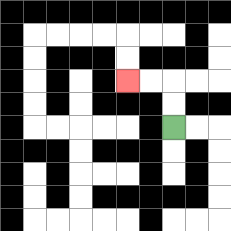{'start': '[7, 5]', 'end': '[5, 3]', 'path_directions': 'U,U,L,L', 'path_coordinates': '[[7, 5], [7, 4], [7, 3], [6, 3], [5, 3]]'}